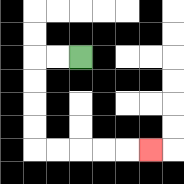{'start': '[3, 2]', 'end': '[6, 6]', 'path_directions': 'L,L,D,D,D,D,R,R,R,R,R', 'path_coordinates': '[[3, 2], [2, 2], [1, 2], [1, 3], [1, 4], [1, 5], [1, 6], [2, 6], [3, 6], [4, 6], [5, 6], [6, 6]]'}